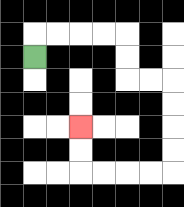{'start': '[1, 2]', 'end': '[3, 5]', 'path_directions': 'U,R,R,R,R,D,D,R,R,D,D,D,D,L,L,L,L,U,U', 'path_coordinates': '[[1, 2], [1, 1], [2, 1], [3, 1], [4, 1], [5, 1], [5, 2], [5, 3], [6, 3], [7, 3], [7, 4], [7, 5], [7, 6], [7, 7], [6, 7], [5, 7], [4, 7], [3, 7], [3, 6], [3, 5]]'}